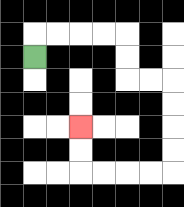{'start': '[1, 2]', 'end': '[3, 5]', 'path_directions': 'U,R,R,R,R,D,D,R,R,D,D,D,D,L,L,L,L,U,U', 'path_coordinates': '[[1, 2], [1, 1], [2, 1], [3, 1], [4, 1], [5, 1], [5, 2], [5, 3], [6, 3], [7, 3], [7, 4], [7, 5], [7, 6], [7, 7], [6, 7], [5, 7], [4, 7], [3, 7], [3, 6], [3, 5]]'}